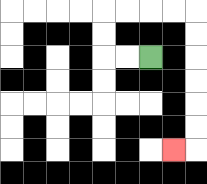{'start': '[6, 2]', 'end': '[7, 6]', 'path_directions': 'L,L,U,U,R,R,R,R,D,D,D,D,D,D,L', 'path_coordinates': '[[6, 2], [5, 2], [4, 2], [4, 1], [4, 0], [5, 0], [6, 0], [7, 0], [8, 0], [8, 1], [8, 2], [8, 3], [8, 4], [8, 5], [8, 6], [7, 6]]'}